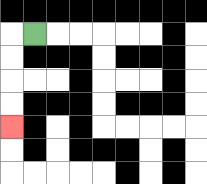{'start': '[1, 1]', 'end': '[0, 5]', 'path_directions': 'L,D,D,D,D', 'path_coordinates': '[[1, 1], [0, 1], [0, 2], [0, 3], [0, 4], [0, 5]]'}